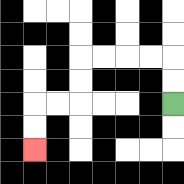{'start': '[7, 4]', 'end': '[1, 6]', 'path_directions': 'U,U,L,L,L,L,D,D,L,L,D,D', 'path_coordinates': '[[7, 4], [7, 3], [7, 2], [6, 2], [5, 2], [4, 2], [3, 2], [3, 3], [3, 4], [2, 4], [1, 4], [1, 5], [1, 6]]'}